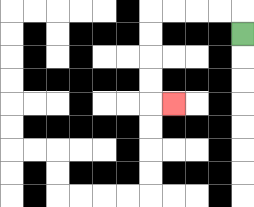{'start': '[10, 1]', 'end': '[7, 4]', 'path_directions': 'U,L,L,L,L,D,D,D,D,R', 'path_coordinates': '[[10, 1], [10, 0], [9, 0], [8, 0], [7, 0], [6, 0], [6, 1], [6, 2], [6, 3], [6, 4], [7, 4]]'}